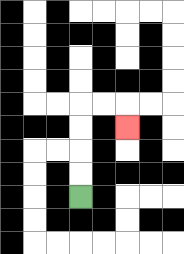{'start': '[3, 8]', 'end': '[5, 5]', 'path_directions': 'U,U,U,U,R,R,D', 'path_coordinates': '[[3, 8], [3, 7], [3, 6], [3, 5], [3, 4], [4, 4], [5, 4], [5, 5]]'}